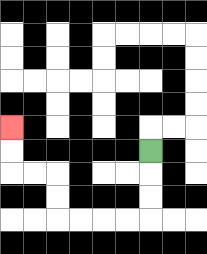{'start': '[6, 6]', 'end': '[0, 5]', 'path_directions': 'D,D,D,L,L,L,L,U,U,L,L,U,U', 'path_coordinates': '[[6, 6], [6, 7], [6, 8], [6, 9], [5, 9], [4, 9], [3, 9], [2, 9], [2, 8], [2, 7], [1, 7], [0, 7], [0, 6], [0, 5]]'}